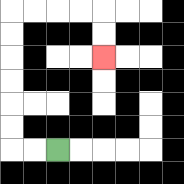{'start': '[2, 6]', 'end': '[4, 2]', 'path_directions': 'L,L,U,U,U,U,U,U,R,R,R,R,D,D', 'path_coordinates': '[[2, 6], [1, 6], [0, 6], [0, 5], [0, 4], [0, 3], [0, 2], [0, 1], [0, 0], [1, 0], [2, 0], [3, 0], [4, 0], [4, 1], [4, 2]]'}